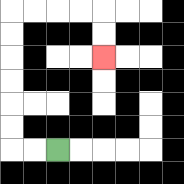{'start': '[2, 6]', 'end': '[4, 2]', 'path_directions': 'L,L,U,U,U,U,U,U,R,R,R,R,D,D', 'path_coordinates': '[[2, 6], [1, 6], [0, 6], [0, 5], [0, 4], [0, 3], [0, 2], [0, 1], [0, 0], [1, 0], [2, 0], [3, 0], [4, 0], [4, 1], [4, 2]]'}